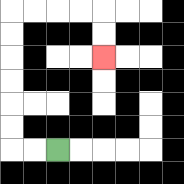{'start': '[2, 6]', 'end': '[4, 2]', 'path_directions': 'L,L,U,U,U,U,U,U,R,R,R,R,D,D', 'path_coordinates': '[[2, 6], [1, 6], [0, 6], [0, 5], [0, 4], [0, 3], [0, 2], [0, 1], [0, 0], [1, 0], [2, 0], [3, 0], [4, 0], [4, 1], [4, 2]]'}